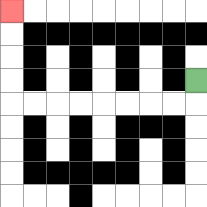{'start': '[8, 3]', 'end': '[0, 0]', 'path_directions': 'D,L,L,L,L,L,L,L,L,U,U,U,U', 'path_coordinates': '[[8, 3], [8, 4], [7, 4], [6, 4], [5, 4], [4, 4], [3, 4], [2, 4], [1, 4], [0, 4], [0, 3], [0, 2], [0, 1], [0, 0]]'}